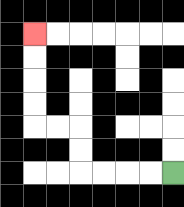{'start': '[7, 7]', 'end': '[1, 1]', 'path_directions': 'L,L,L,L,U,U,L,L,U,U,U,U', 'path_coordinates': '[[7, 7], [6, 7], [5, 7], [4, 7], [3, 7], [3, 6], [3, 5], [2, 5], [1, 5], [1, 4], [1, 3], [1, 2], [1, 1]]'}